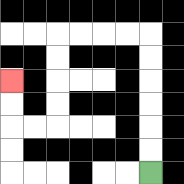{'start': '[6, 7]', 'end': '[0, 3]', 'path_directions': 'U,U,U,U,U,U,L,L,L,L,D,D,D,D,L,L,U,U', 'path_coordinates': '[[6, 7], [6, 6], [6, 5], [6, 4], [6, 3], [6, 2], [6, 1], [5, 1], [4, 1], [3, 1], [2, 1], [2, 2], [2, 3], [2, 4], [2, 5], [1, 5], [0, 5], [0, 4], [0, 3]]'}